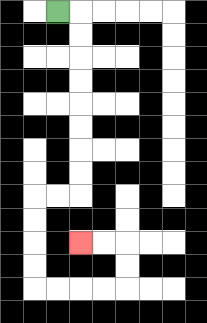{'start': '[2, 0]', 'end': '[3, 10]', 'path_directions': 'R,D,D,D,D,D,D,D,D,L,L,D,D,D,D,R,R,R,R,U,U,L,L', 'path_coordinates': '[[2, 0], [3, 0], [3, 1], [3, 2], [3, 3], [3, 4], [3, 5], [3, 6], [3, 7], [3, 8], [2, 8], [1, 8], [1, 9], [1, 10], [1, 11], [1, 12], [2, 12], [3, 12], [4, 12], [5, 12], [5, 11], [5, 10], [4, 10], [3, 10]]'}